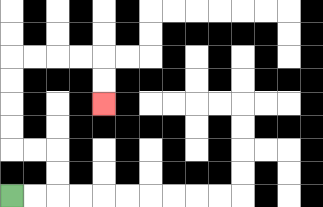{'start': '[0, 8]', 'end': '[4, 4]', 'path_directions': 'R,R,U,U,L,L,U,U,U,U,R,R,R,R,D,D', 'path_coordinates': '[[0, 8], [1, 8], [2, 8], [2, 7], [2, 6], [1, 6], [0, 6], [0, 5], [0, 4], [0, 3], [0, 2], [1, 2], [2, 2], [3, 2], [4, 2], [4, 3], [4, 4]]'}